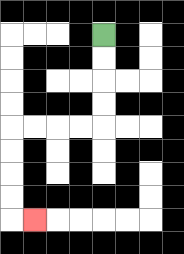{'start': '[4, 1]', 'end': '[1, 9]', 'path_directions': 'D,D,D,D,L,L,L,L,D,D,D,D,R', 'path_coordinates': '[[4, 1], [4, 2], [4, 3], [4, 4], [4, 5], [3, 5], [2, 5], [1, 5], [0, 5], [0, 6], [0, 7], [0, 8], [0, 9], [1, 9]]'}